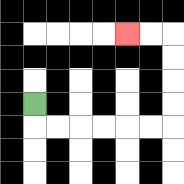{'start': '[1, 4]', 'end': '[5, 1]', 'path_directions': 'D,R,R,R,R,R,R,U,U,U,U,L,L', 'path_coordinates': '[[1, 4], [1, 5], [2, 5], [3, 5], [4, 5], [5, 5], [6, 5], [7, 5], [7, 4], [7, 3], [7, 2], [7, 1], [6, 1], [5, 1]]'}